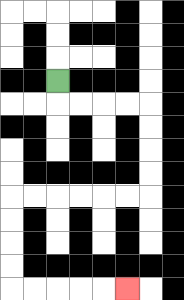{'start': '[2, 3]', 'end': '[5, 12]', 'path_directions': 'D,R,R,R,R,D,D,D,D,L,L,L,L,L,L,D,D,D,D,R,R,R,R,R', 'path_coordinates': '[[2, 3], [2, 4], [3, 4], [4, 4], [5, 4], [6, 4], [6, 5], [6, 6], [6, 7], [6, 8], [5, 8], [4, 8], [3, 8], [2, 8], [1, 8], [0, 8], [0, 9], [0, 10], [0, 11], [0, 12], [1, 12], [2, 12], [3, 12], [4, 12], [5, 12]]'}